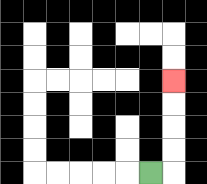{'start': '[6, 7]', 'end': '[7, 3]', 'path_directions': 'R,U,U,U,U', 'path_coordinates': '[[6, 7], [7, 7], [7, 6], [7, 5], [7, 4], [7, 3]]'}